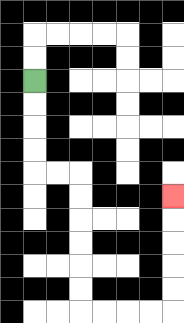{'start': '[1, 3]', 'end': '[7, 8]', 'path_directions': 'D,D,D,D,R,R,D,D,D,D,D,D,R,R,R,R,U,U,U,U,U', 'path_coordinates': '[[1, 3], [1, 4], [1, 5], [1, 6], [1, 7], [2, 7], [3, 7], [3, 8], [3, 9], [3, 10], [3, 11], [3, 12], [3, 13], [4, 13], [5, 13], [6, 13], [7, 13], [7, 12], [7, 11], [7, 10], [7, 9], [7, 8]]'}